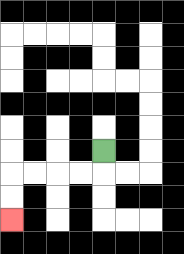{'start': '[4, 6]', 'end': '[0, 9]', 'path_directions': 'D,L,L,L,L,D,D', 'path_coordinates': '[[4, 6], [4, 7], [3, 7], [2, 7], [1, 7], [0, 7], [0, 8], [0, 9]]'}